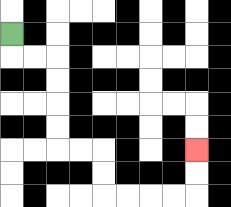{'start': '[0, 1]', 'end': '[8, 6]', 'path_directions': 'D,R,R,D,D,D,D,R,R,D,D,R,R,R,R,U,U', 'path_coordinates': '[[0, 1], [0, 2], [1, 2], [2, 2], [2, 3], [2, 4], [2, 5], [2, 6], [3, 6], [4, 6], [4, 7], [4, 8], [5, 8], [6, 8], [7, 8], [8, 8], [8, 7], [8, 6]]'}